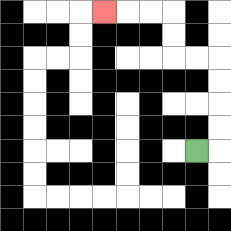{'start': '[8, 6]', 'end': '[4, 0]', 'path_directions': 'R,U,U,U,U,L,L,U,U,L,L,L', 'path_coordinates': '[[8, 6], [9, 6], [9, 5], [9, 4], [9, 3], [9, 2], [8, 2], [7, 2], [7, 1], [7, 0], [6, 0], [5, 0], [4, 0]]'}